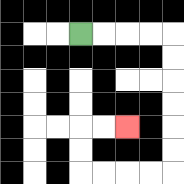{'start': '[3, 1]', 'end': '[5, 5]', 'path_directions': 'R,R,R,R,D,D,D,D,D,D,L,L,L,L,U,U,R,R', 'path_coordinates': '[[3, 1], [4, 1], [5, 1], [6, 1], [7, 1], [7, 2], [7, 3], [7, 4], [7, 5], [7, 6], [7, 7], [6, 7], [5, 7], [4, 7], [3, 7], [3, 6], [3, 5], [4, 5], [5, 5]]'}